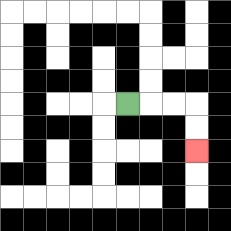{'start': '[5, 4]', 'end': '[8, 6]', 'path_directions': 'R,R,R,D,D', 'path_coordinates': '[[5, 4], [6, 4], [7, 4], [8, 4], [8, 5], [8, 6]]'}